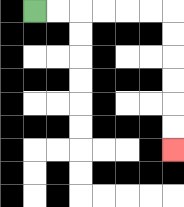{'start': '[1, 0]', 'end': '[7, 6]', 'path_directions': 'R,R,R,R,R,R,D,D,D,D,D,D', 'path_coordinates': '[[1, 0], [2, 0], [3, 0], [4, 0], [5, 0], [6, 0], [7, 0], [7, 1], [7, 2], [7, 3], [7, 4], [7, 5], [7, 6]]'}